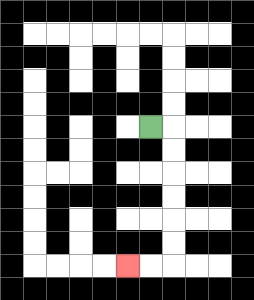{'start': '[6, 5]', 'end': '[5, 11]', 'path_directions': 'R,D,D,D,D,D,D,L,L', 'path_coordinates': '[[6, 5], [7, 5], [7, 6], [7, 7], [7, 8], [7, 9], [7, 10], [7, 11], [6, 11], [5, 11]]'}